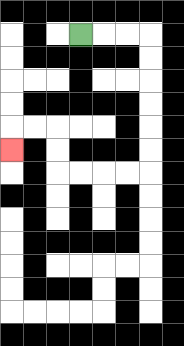{'start': '[3, 1]', 'end': '[0, 6]', 'path_directions': 'R,R,R,D,D,D,D,D,D,L,L,L,L,U,U,L,L,D', 'path_coordinates': '[[3, 1], [4, 1], [5, 1], [6, 1], [6, 2], [6, 3], [6, 4], [6, 5], [6, 6], [6, 7], [5, 7], [4, 7], [3, 7], [2, 7], [2, 6], [2, 5], [1, 5], [0, 5], [0, 6]]'}